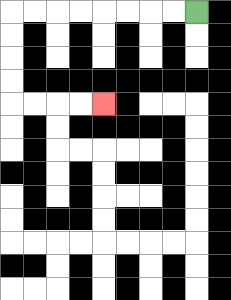{'start': '[8, 0]', 'end': '[4, 4]', 'path_directions': 'L,L,L,L,L,L,L,L,D,D,D,D,R,R,R,R', 'path_coordinates': '[[8, 0], [7, 0], [6, 0], [5, 0], [4, 0], [3, 0], [2, 0], [1, 0], [0, 0], [0, 1], [0, 2], [0, 3], [0, 4], [1, 4], [2, 4], [3, 4], [4, 4]]'}